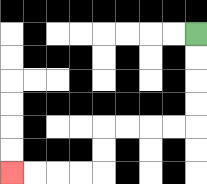{'start': '[8, 1]', 'end': '[0, 7]', 'path_directions': 'D,D,D,D,L,L,L,L,D,D,L,L,L,L', 'path_coordinates': '[[8, 1], [8, 2], [8, 3], [8, 4], [8, 5], [7, 5], [6, 5], [5, 5], [4, 5], [4, 6], [4, 7], [3, 7], [2, 7], [1, 7], [0, 7]]'}